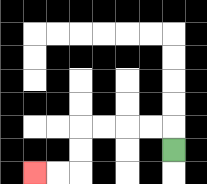{'start': '[7, 6]', 'end': '[1, 7]', 'path_directions': 'U,L,L,L,L,D,D,L,L', 'path_coordinates': '[[7, 6], [7, 5], [6, 5], [5, 5], [4, 5], [3, 5], [3, 6], [3, 7], [2, 7], [1, 7]]'}